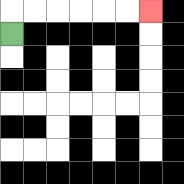{'start': '[0, 1]', 'end': '[6, 0]', 'path_directions': 'U,R,R,R,R,R,R', 'path_coordinates': '[[0, 1], [0, 0], [1, 0], [2, 0], [3, 0], [4, 0], [5, 0], [6, 0]]'}